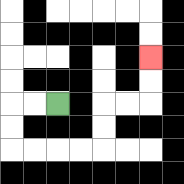{'start': '[2, 4]', 'end': '[6, 2]', 'path_directions': 'L,L,D,D,R,R,R,R,U,U,R,R,U,U', 'path_coordinates': '[[2, 4], [1, 4], [0, 4], [0, 5], [0, 6], [1, 6], [2, 6], [3, 6], [4, 6], [4, 5], [4, 4], [5, 4], [6, 4], [6, 3], [6, 2]]'}